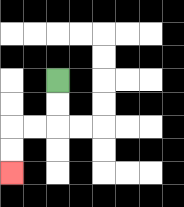{'start': '[2, 3]', 'end': '[0, 7]', 'path_directions': 'D,D,L,L,D,D', 'path_coordinates': '[[2, 3], [2, 4], [2, 5], [1, 5], [0, 5], [0, 6], [0, 7]]'}